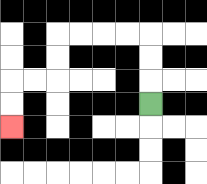{'start': '[6, 4]', 'end': '[0, 5]', 'path_directions': 'U,U,U,L,L,L,L,D,D,L,L,D,D', 'path_coordinates': '[[6, 4], [6, 3], [6, 2], [6, 1], [5, 1], [4, 1], [3, 1], [2, 1], [2, 2], [2, 3], [1, 3], [0, 3], [0, 4], [0, 5]]'}